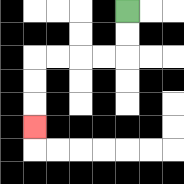{'start': '[5, 0]', 'end': '[1, 5]', 'path_directions': 'D,D,L,L,L,L,D,D,D', 'path_coordinates': '[[5, 0], [5, 1], [5, 2], [4, 2], [3, 2], [2, 2], [1, 2], [1, 3], [1, 4], [1, 5]]'}